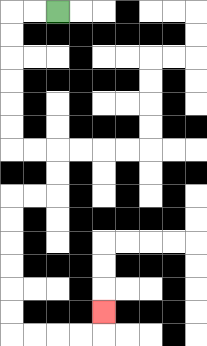{'start': '[2, 0]', 'end': '[4, 13]', 'path_directions': 'L,L,D,D,D,D,D,D,R,R,D,D,L,L,D,D,D,D,D,D,R,R,R,R,U', 'path_coordinates': '[[2, 0], [1, 0], [0, 0], [0, 1], [0, 2], [0, 3], [0, 4], [0, 5], [0, 6], [1, 6], [2, 6], [2, 7], [2, 8], [1, 8], [0, 8], [0, 9], [0, 10], [0, 11], [0, 12], [0, 13], [0, 14], [1, 14], [2, 14], [3, 14], [4, 14], [4, 13]]'}